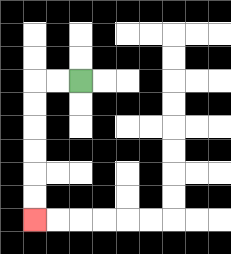{'start': '[3, 3]', 'end': '[1, 9]', 'path_directions': 'L,L,D,D,D,D,D,D', 'path_coordinates': '[[3, 3], [2, 3], [1, 3], [1, 4], [1, 5], [1, 6], [1, 7], [1, 8], [1, 9]]'}